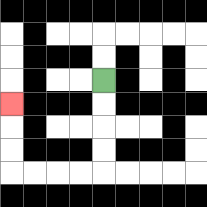{'start': '[4, 3]', 'end': '[0, 4]', 'path_directions': 'D,D,D,D,L,L,L,L,U,U,U', 'path_coordinates': '[[4, 3], [4, 4], [4, 5], [4, 6], [4, 7], [3, 7], [2, 7], [1, 7], [0, 7], [0, 6], [0, 5], [0, 4]]'}